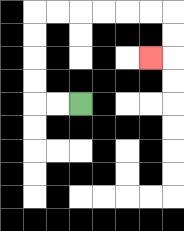{'start': '[3, 4]', 'end': '[6, 2]', 'path_directions': 'L,L,U,U,U,U,R,R,R,R,R,R,D,D,L', 'path_coordinates': '[[3, 4], [2, 4], [1, 4], [1, 3], [1, 2], [1, 1], [1, 0], [2, 0], [3, 0], [4, 0], [5, 0], [6, 0], [7, 0], [7, 1], [7, 2], [6, 2]]'}